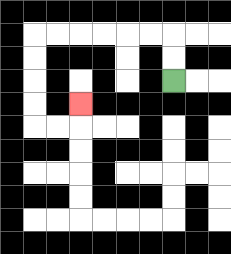{'start': '[7, 3]', 'end': '[3, 4]', 'path_directions': 'U,U,L,L,L,L,L,L,D,D,D,D,R,R,U', 'path_coordinates': '[[7, 3], [7, 2], [7, 1], [6, 1], [5, 1], [4, 1], [3, 1], [2, 1], [1, 1], [1, 2], [1, 3], [1, 4], [1, 5], [2, 5], [3, 5], [3, 4]]'}